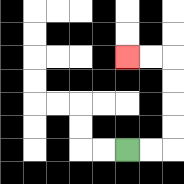{'start': '[5, 6]', 'end': '[5, 2]', 'path_directions': 'R,R,U,U,U,U,L,L', 'path_coordinates': '[[5, 6], [6, 6], [7, 6], [7, 5], [7, 4], [7, 3], [7, 2], [6, 2], [5, 2]]'}